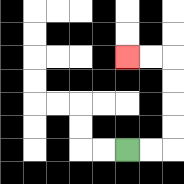{'start': '[5, 6]', 'end': '[5, 2]', 'path_directions': 'R,R,U,U,U,U,L,L', 'path_coordinates': '[[5, 6], [6, 6], [7, 6], [7, 5], [7, 4], [7, 3], [7, 2], [6, 2], [5, 2]]'}